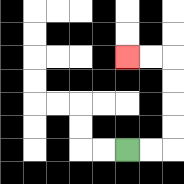{'start': '[5, 6]', 'end': '[5, 2]', 'path_directions': 'R,R,U,U,U,U,L,L', 'path_coordinates': '[[5, 6], [6, 6], [7, 6], [7, 5], [7, 4], [7, 3], [7, 2], [6, 2], [5, 2]]'}